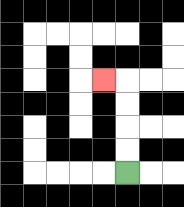{'start': '[5, 7]', 'end': '[4, 3]', 'path_directions': 'U,U,U,U,L', 'path_coordinates': '[[5, 7], [5, 6], [5, 5], [5, 4], [5, 3], [4, 3]]'}